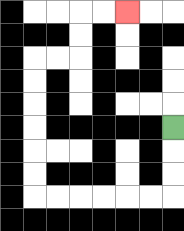{'start': '[7, 5]', 'end': '[5, 0]', 'path_directions': 'D,D,D,L,L,L,L,L,L,U,U,U,U,U,U,R,R,U,U,R,R', 'path_coordinates': '[[7, 5], [7, 6], [7, 7], [7, 8], [6, 8], [5, 8], [4, 8], [3, 8], [2, 8], [1, 8], [1, 7], [1, 6], [1, 5], [1, 4], [1, 3], [1, 2], [2, 2], [3, 2], [3, 1], [3, 0], [4, 0], [5, 0]]'}